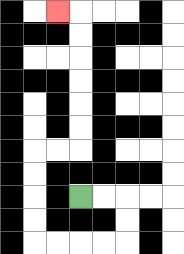{'start': '[3, 8]', 'end': '[2, 0]', 'path_directions': 'R,R,D,D,L,L,L,L,U,U,U,U,R,R,U,U,U,U,U,U,L', 'path_coordinates': '[[3, 8], [4, 8], [5, 8], [5, 9], [5, 10], [4, 10], [3, 10], [2, 10], [1, 10], [1, 9], [1, 8], [1, 7], [1, 6], [2, 6], [3, 6], [3, 5], [3, 4], [3, 3], [3, 2], [3, 1], [3, 0], [2, 0]]'}